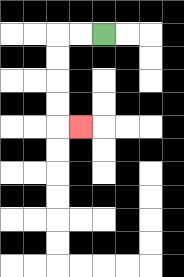{'start': '[4, 1]', 'end': '[3, 5]', 'path_directions': 'L,L,D,D,D,D,R', 'path_coordinates': '[[4, 1], [3, 1], [2, 1], [2, 2], [2, 3], [2, 4], [2, 5], [3, 5]]'}